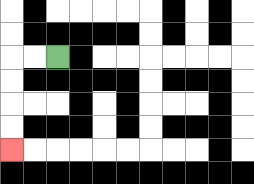{'start': '[2, 2]', 'end': '[0, 6]', 'path_directions': 'L,L,D,D,D,D', 'path_coordinates': '[[2, 2], [1, 2], [0, 2], [0, 3], [0, 4], [0, 5], [0, 6]]'}